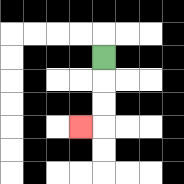{'start': '[4, 2]', 'end': '[3, 5]', 'path_directions': 'D,D,D,L', 'path_coordinates': '[[4, 2], [4, 3], [4, 4], [4, 5], [3, 5]]'}